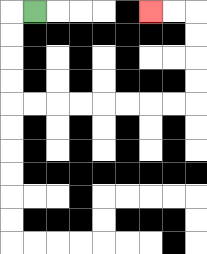{'start': '[1, 0]', 'end': '[6, 0]', 'path_directions': 'L,D,D,D,D,R,R,R,R,R,R,R,R,U,U,U,U,L,L', 'path_coordinates': '[[1, 0], [0, 0], [0, 1], [0, 2], [0, 3], [0, 4], [1, 4], [2, 4], [3, 4], [4, 4], [5, 4], [6, 4], [7, 4], [8, 4], [8, 3], [8, 2], [8, 1], [8, 0], [7, 0], [6, 0]]'}